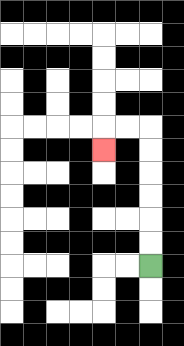{'start': '[6, 11]', 'end': '[4, 6]', 'path_directions': 'U,U,U,U,U,U,L,L,D', 'path_coordinates': '[[6, 11], [6, 10], [6, 9], [6, 8], [6, 7], [6, 6], [6, 5], [5, 5], [4, 5], [4, 6]]'}